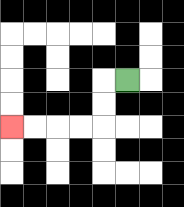{'start': '[5, 3]', 'end': '[0, 5]', 'path_directions': 'L,D,D,L,L,L,L', 'path_coordinates': '[[5, 3], [4, 3], [4, 4], [4, 5], [3, 5], [2, 5], [1, 5], [0, 5]]'}